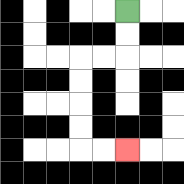{'start': '[5, 0]', 'end': '[5, 6]', 'path_directions': 'D,D,L,L,D,D,D,D,R,R', 'path_coordinates': '[[5, 0], [5, 1], [5, 2], [4, 2], [3, 2], [3, 3], [3, 4], [3, 5], [3, 6], [4, 6], [5, 6]]'}